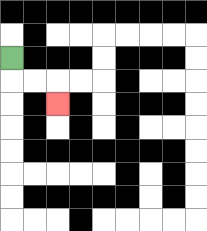{'start': '[0, 2]', 'end': '[2, 4]', 'path_directions': 'D,R,R,D', 'path_coordinates': '[[0, 2], [0, 3], [1, 3], [2, 3], [2, 4]]'}